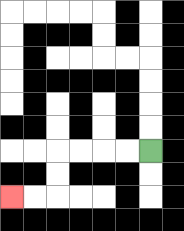{'start': '[6, 6]', 'end': '[0, 8]', 'path_directions': 'L,L,L,L,D,D,L,L', 'path_coordinates': '[[6, 6], [5, 6], [4, 6], [3, 6], [2, 6], [2, 7], [2, 8], [1, 8], [0, 8]]'}